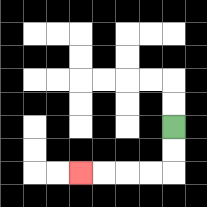{'start': '[7, 5]', 'end': '[3, 7]', 'path_directions': 'D,D,L,L,L,L', 'path_coordinates': '[[7, 5], [7, 6], [7, 7], [6, 7], [5, 7], [4, 7], [3, 7]]'}